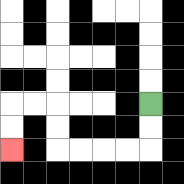{'start': '[6, 4]', 'end': '[0, 6]', 'path_directions': 'D,D,L,L,L,L,U,U,L,L,D,D', 'path_coordinates': '[[6, 4], [6, 5], [6, 6], [5, 6], [4, 6], [3, 6], [2, 6], [2, 5], [2, 4], [1, 4], [0, 4], [0, 5], [0, 6]]'}